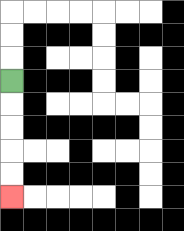{'start': '[0, 3]', 'end': '[0, 8]', 'path_directions': 'D,D,D,D,D', 'path_coordinates': '[[0, 3], [0, 4], [0, 5], [0, 6], [0, 7], [0, 8]]'}